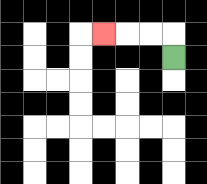{'start': '[7, 2]', 'end': '[4, 1]', 'path_directions': 'U,L,L,L', 'path_coordinates': '[[7, 2], [7, 1], [6, 1], [5, 1], [4, 1]]'}